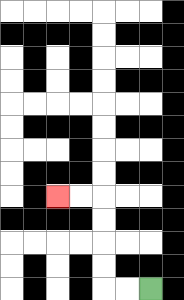{'start': '[6, 12]', 'end': '[2, 8]', 'path_directions': 'L,L,U,U,U,U,L,L', 'path_coordinates': '[[6, 12], [5, 12], [4, 12], [4, 11], [4, 10], [4, 9], [4, 8], [3, 8], [2, 8]]'}